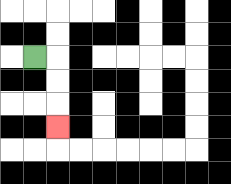{'start': '[1, 2]', 'end': '[2, 5]', 'path_directions': 'R,D,D,D', 'path_coordinates': '[[1, 2], [2, 2], [2, 3], [2, 4], [2, 5]]'}